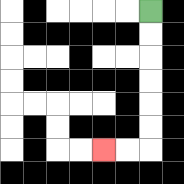{'start': '[6, 0]', 'end': '[4, 6]', 'path_directions': 'D,D,D,D,D,D,L,L', 'path_coordinates': '[[6, 0], [6, 1], [6, 2], [6, 3], [6, 4], [6, 5], [6, 6], [5, 6], [4, 6]]'}